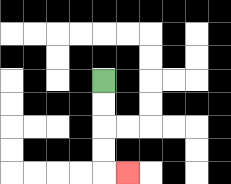{'start': '[4, 3]', 'end': '[5, 7]', 'path_directions': 'D,D,D,D,R', 'path_coordinates': '[[4, 3], [4, 4], [4, 5], [4, 6], [4, 7], [5, 7]]'}